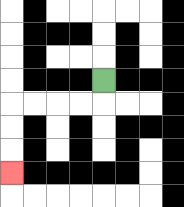{'start': '[4, 3]', 'end': '[0, 7]', 'path_directions': 'D,L,L,L,L,D,D,D', 'path_coordinates': '[[4, 3], [4, 4], [3, 4], [2, 4], [1, 4], [0, 4], [0, 5], [0, 6], [0, 7]]'}